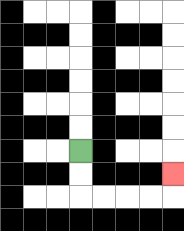{'start': '[3, 6]', 'end': '[7, 7]', 'path_directions': 'D,D,R,R,R,R,U', 'path_coordinates': '[[3, 6], [3, 7], [3, 8], [4, 8], [5, 8], [6, 8], [7, 8], [7, 7]]'}